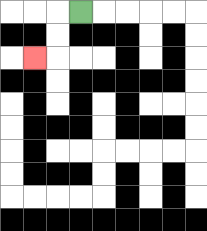{'start': '[3, 0]', 'end': '[1, 2]', 'path_directions': 'L,D,D,L', 'path_coordinates': '[[3, 0], [2, 0], [2, 1], [2, 2], [1, 2]]'}